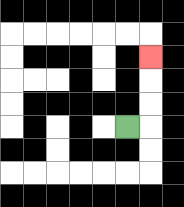{'start': '[5, 5]', 'end': '[6, 2]', 'path_directions': 'R,U,U,U', 'path_coordinates': '[[5, 5], [6, 5], [6, 4], [6, 3], [6, 2]]'}